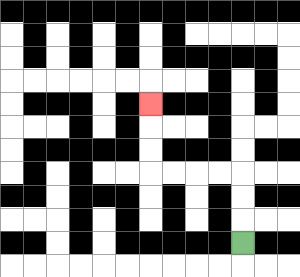{'start': '[10, 10]', 'end': '[6, 4]', 'path_directions': 'U,U,U,L,L,L,L,U,U,U', 'path_coordinates': '[[10, 10], [10, 9], [10, 8], [10, 7], [9, 7], [8, 7], [7, 7], [6, 7], [6, 6], [6, 5], [6, 4]]'}